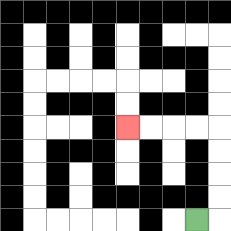{'start': '[8, 9]', 'end': '[5, 5]', 'path_directions': 'R,U,U,U,U,L,L,L,L', 'path_coordinates': '[[8, 9], [9, 9], [9, 8], [9, 7], [9, 6], [9, 5], [8, 5], [7, 5], [6, 5], [5, 5]]'}